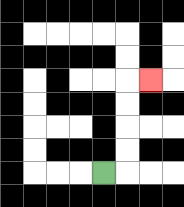{'start': '[4, 7]', 'end': '[6, 3]', 'path_directions': 'R,U,U,U,U,R', 'path_coordinates': '[[4, 7], [5, 7], [5, 6], [5, 5], [5, 4], [5, 3], [6, 3]]'}